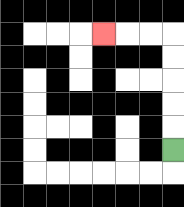{'start': '[7, 6]', 'end': '[4, 1]', 'path_directions': 'U,U,U,U,U,L,L,L', 'path_coordinates': '[[7, 6], [7, 5], [7, 4], [7, 3], [7, 2], [7, 1], [6, 1], [5, 1], [4, 1]]'}